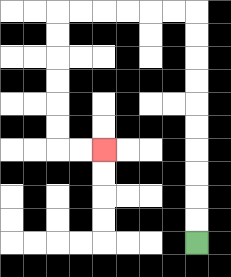{'start': '[8, 10]', 'end': '[4, 6]', 'path_directions': 'U,U,U,U,U,U,U,U,U,U,L,L,L,L,L,L,D,D,D,D,D,D,R,R', 'path_coordinates': '[[8, 10], [8, 9], [8, 8], [8, 7], [8, 6], [8, 5], [8, 4], [8, 3], [8, 2], [8, 1], [8, 0], [7, 0], [6, 0], [5, 0], [4, 0], [3, 0], [2, 0], [2, 1], [2, 2], [2, 3], [2, 4], [2, 5], [2, 6], [3, 6], [4, 6]]'}